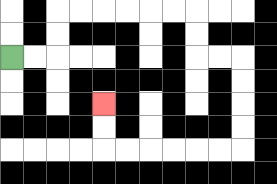{'start': '[0, 2]', 'end': '[4, 4]', 'path_directions': 'R,R,U,U,R,R,R,R,R,R,D,D,R,R,D,D,D,D,L,L,L,L,L,L,U,U', 'path_coordinates': '[[0, 2], [1, 2], [2, 2], [2, 1], [2, 0], [3, 0], [4, 0], [5, 0], [6, 0], [7, 0], [8, 0], [8, 1], [8, 2], [9, 2], [10, 2], [10, 3], [10, 4], [10, 5], [10, 6], [9, 6], [8, 6], [7, 6], [6, 6], [5, 6], [4, 6], [4, 5], [4, 4]]'}